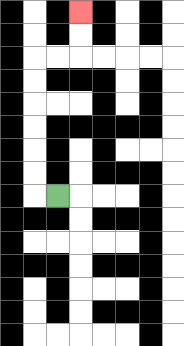{'start': '[2, 8]', 'end': '[3, 0]', 'path_directions': 'L,U,U,U,U,U,U,R,R,U,U', 'path_coordinates': '[[2, 8], [1, 8], [1, 7], [1, 6], [1, 5], [1, 4], [1, 3], [1, 2], [2, 2], [3, 2], [3, 1], [3, 0]]'}